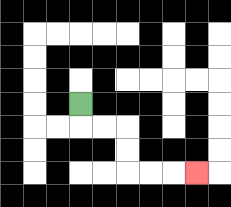{'start': '[3, 4]', 'end': '[8, 7]', 'path_directions': 'D,R,R,D,D,R,R,R', 'path_coordinates': '[[3, 4], [3, 5], [4, 5], [5, 5], [5, 6], [5, 7], [6, 7], [7, 7], [8, 7]]'}